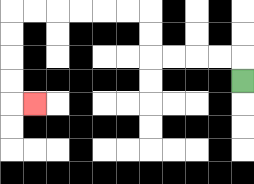{'start': '[10, 3]', 'end': '[1, 4]', 'path_directions': 'U,L,L,L,L,U,U,L,L,L,L,L,L,D,D,D,D,R', 'path_coordinates': '[[10, 3], [10, 2], [9, 2], [8, 2], [7, 2], [6, 2], [6, 1], [6, 0], [5, 0], [4, 0], [3, 0], [2, 0], [1, 0], [0, 0], [0, 1], [0, 2], [0, 3], [0, 4], [1, 4]]'}